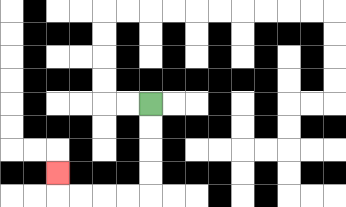{'start': '[6, 4]', 'end': '[2, 7]', 'path_directions': 'D,D,D,D,L,L,L,L,U', 'path_coordinates': '[[6, 4], [6, 5], [6, 6], [6, 7], [6, 8], [5, 8], [4, 8], [3, 8], [2, 8], [2, 7]]'}